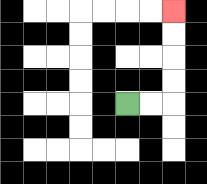{'start': '[5, 4]', 'end': '[7, 0]', 'path_directions': 'R,R,U,U,U,U', 'path_coordinates': '[[5, 4], [6, 4], [7, 4], [7, 3], [7, 2], [7, 1], [7, 0]]'}